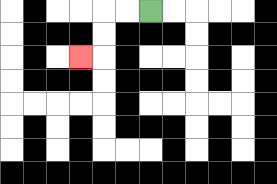{'start': '[6, 0]', 'end': '[3, 2]', 'path_directions': 'L,L,D,D,L', 'path_coordinates': '[[6, 0], [5, 0], [4, 0], [4, 1], [4, 2], [3, 2]]'}